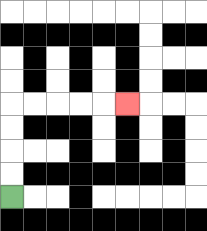{'start': '[0, 8]', 'end': '[5, 4]', 'path_directions': 'U,U,U,U,R,R,R,R,R', 'path_coordinates': '[[0, 8], [0, 7], [0, 6], [0, 5], [0, 4], [1, 4], [2, 4], [3, 4], [4, 4], [5, 4]]'}